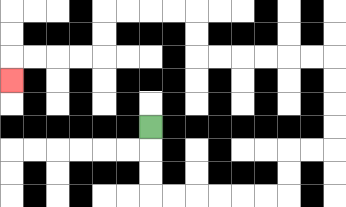{'start': '[6, 5]', 'end': '[0, 3]', 'path_directions': 'D,D,D,R,R,R,R,R,R,U,U,R,R,U,U,U,U,L,L,L,L,L,L,U,U,L,L,L,L,D,D,L,L,L,L,D', 'path_coordinates': '[[6, 5], [6, 6], [6, 7], [6, 8], [7, 8], [8, 8], [9, 8], [10, 8], [11, 8], [12, 8], [12, 7], [12, 6], [13, 6], [14, 6], [14, 5], [14, 4], [14, 3], [14, 2], [13, 2], [12, 2], [11, 2], [10, 2], [9, 2], [8, 2], [8, 1], [8, 0], [7, 0], [6, 0], [5, 0], [4, 0], [4, 1], [4, 2], [3, 2], [2, 2], [1, 2], [0, 2], [0, 3]]'}